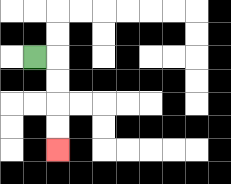{'start': '[1, 2]', 'end': '[2, 6]', 'path_directions': 'R,D,D,D,D', 'path_coordinates': '[[1, 2], [2, 2], [2, 3], [2, 4], [2, 5], [2, 6]]'}